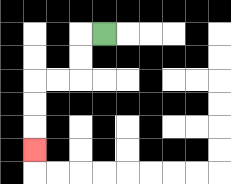{'start': '[4, 1]', 'end': '[1, 6]', 'path_directions': 'L,D,D,L,L,D,D,D', 'path_coordinates': '[[4, 1], [3, 1], [3, 2], [3, 3], [2, 3], [1, 3], [1, 4], [1, 5], [1, 6]]'}